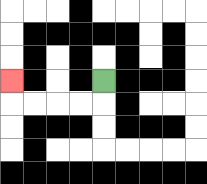{'start': '[4, 3]', 'end': '[0, 3]', 'path_directions': 'D,L,L,L,L,U', 'path_coordinates': '[[4, 3], [4, 4], [3, 4], [2, 4], [1, 4], [0, 4], [0, 3]]'}